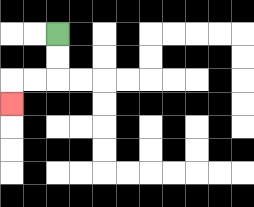{'start': '[2, 1]', 'end': '[0, 4]', 'path_directions': 'D,D,L,L,D', 'path_coordinates': '[[2, 1], [2, 2], [2, 3], [1, 3], [0, 3], [0, 4]]'}